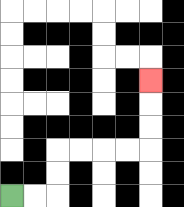{'start': '[0, 8]', 'end': '[6, 3]', 'path_directions': 'R,R,U,U,R,R,R,R,U,U,U', 'path_coordinates': '[[0, 8], [1, 8], [2, 8], [2, 7], [2, 6], [3, 6], [4, 6], [5, 6], [6, 6], [6, 5], [6, 4], [6, 3]]'}